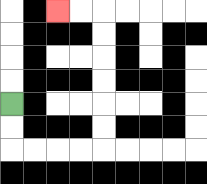{'start': '[0, 4]', 'end': '[2, 0]', 'path_directions': 'D,D,R,R,R,R,U,U,U,U,U,U,L,L', 'path_coordinates': '[[0, 4], [0, 5], [0, 6], [1, 6], [2, 6], [3, 6], [4, 6], [4, 5], [4, 4], [4, 3], [4, 2], [4, 1], [4, 0], [3, 0], [2, 0]]'}